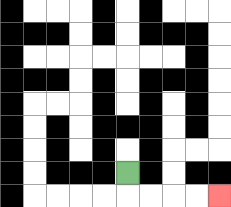{'start': '[5, 7]', 'end': '[9, 8]', 'path_directions': 'D,R,R,R,R', 'path_coordinates': '[[5, 7], [5, 8], [6, 8], [7, 8], [8, 8], [9, 8]]'}